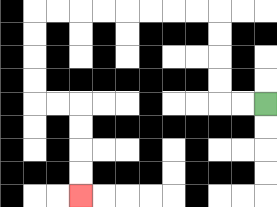{'start': '[11, 4]', 'end': '[3, 8]', 'path_directions': 'L,L,U,U,U,U,L,L,L,L,L,L,L,L,D,D,D,D,R,R,D,D,D,D', 'path_coordinates': '[[11, 4], [10, 4], [9, 4], [9, 3], [9, 2], [9, 1], [9, 0], [8, 0], [7, 0], [6, 0], [5, 0], [4, 0], [3, 0], [2, 0], [1, 0], [1, 1], [1, 2], [1, 3], [1, 4], [2, 4], [3, 4], [3, 5], [3, 6], [3, 7], [3, 8]]'}